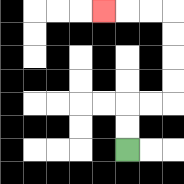{'start': '[5, 6]', 'end': '[4, 0]', 'path_directions': 'U,U,R,R,U,U,U,U,L,L,L', 'path_coordinates': '[[5, 6], [5, 5], [5, 4], [6, 4], [7, 4], [7, 3], [7, 2], [7, 1], [7, 0], [6, 0], [5, 0], [4, 0]]'}